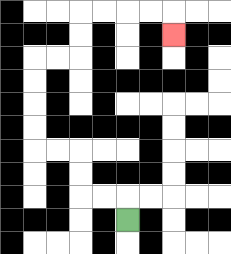{'start': '[5, 9]', 'end': '[7, 1]', 'path_directions': 'U,L,L,U,U,L,L,U,U,U,U,R,R,U,U,R,R,R,R,D', 'path_coordinates': '[[5, 9], [5, 8], [4, 8], [3, 8], [3, 7], [3, 6], [2, 6], [1, 6], [1, 5], [1, 4], [1, 3], [1, 2], [2, 2], [3, 2], [3, 1], [3, 0], [4, 0], [5, 0], [6, 0], [7, 0], [7, 1]]'}